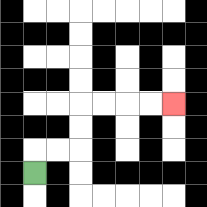{'start': '[1, 7]', 'end': '[7, 4]', 'path_directions': 'U,R,R,U,U,R,R,R,R', 'path_coordinates': '[[1, 7], [1, 6], [2, 6], [3, 6], [3, 5], [3, 4], [4, 4], [5, 4], [6, 4], [7, 4]]'}